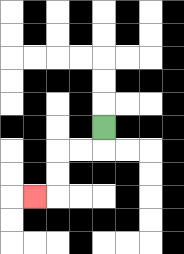{'start': '[4, 5]', 'end': '[1, 8]', 'path_directions': 'D,L,L,D,D,L', 'path_coordinates': '[[4, 5], [4, 6], [3, 6], [2, 6], [2, 7], [2, 8], [1, 8]]'}